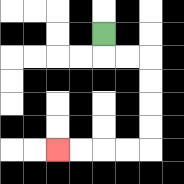{'start': '[4, 1]', 'end': '[2, 6]', 'path_directions': 'D,R,R,D,D,D,D,L,L,L,L', 'path_coordinates': '[[4, 1], [4, 2], [5, 2], [6, 2], [6, 3], [6, 4], [6, 5], [6, 6], [5, 6], [4, 6], [3, 6], [2, 6]]'}